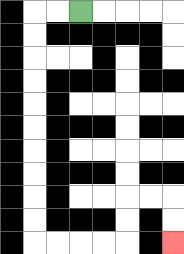{'start': '[3, 0]', 'end': '[7, 10]', 'path_directions': 'L,L,D,D,D,D,D,D,D,D,D,D,R,R,R,R,U,U,R,R,D,D', 'path_coordinates': '[[3, 0], [2, 0], [1, 0], [1, 1], [1, 2], [1, 3], [1, 4], [1, 5], [1, 6], [1, 7], [1, 8], [1, 9], [1, 10], [2, 10], [3, 10], [4, 10], [5, 10], [5, 9], [5, 8], [6, 8], [7, 8], [7, 9], [7, 10]]'}